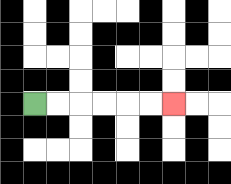{'start': '[1, 4]', 'end': '[7, 4]', 'path_directions': 'R,R,R,R,R,R', 'path_coordinates': '[[1, 4], [2, 4], [3, 4], [4, 4], [5, 4], [6, 4], [7, 4]]'}